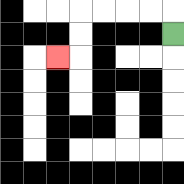{'start': '[7, 1]', 'end': '[2, 2]', 'path_directions': 'U,L,L,L,L,D,D,L', 'path_coordinates': '[[7, 1], [7, 0], [6, 0], [5, 0], [4, 0], [3, 0], [3, 1], [3, 2], [2, 2]]'}